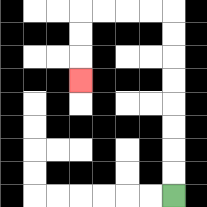{'start': '[7, 8]', 'end': '[3, 3]', 'path_directions': 'U,U,U,U,U,U,U,U,L,L,L,L,D,D,D', 'path_coordinates': '[[7, 8], [7, 7], [7, 6], [7, 5], [7, 4], [7, 3], [7, 2], [7, 1], [7, 0], [6, 0], [5, 0], [4, 0], [3, 0], [3, 1], [3, 2], [3, 3]]'}